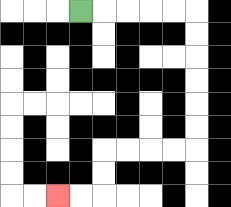{'start': '[3, 0]', 'end': '[2, 8]', 'path_directions': 'R,R,R,R,R,D,D,D,D,D,D,L,L,L,L,D,D,L,L', 'path_coordinates': '[[3, 0], [4, 0], [5, 0], [6, 0], [7, 0], [8, 0], [8, 1], [8, 2], [8, 3], [8, 4], [8, 5], [8, 6], [7, 6], [6, 6], [5, 6], [4, 6], [4, 7], [4, 8], [3, 8], [2, 8]]'}